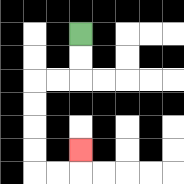{'start': '[3, 1]', 'end': '[3, 6]', 'path_directions': 'D,D,L,L,D,D,D,D,R,R,U', 'path_coordinates': '[[3, 1], [3, 2], [3, 3], [2, 3], [1, 3], [1, 4], [1, 5], [1, 6], [1, 7], [2, 7], [3, 7], [3, 6]]'}